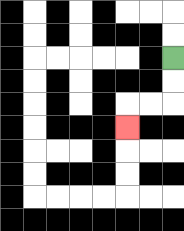{'start': '[7, 2]', 'end': '[5, 5]', 'path_directions': 'D,D,L,L,D', 'path_coordinates': '[[7, 2], [7, 3], [7, 4], [6, 4], [5, 4], [5, 5]]'}